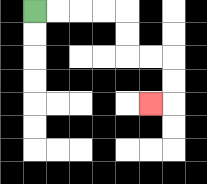{'start': '[1, 0]', 'end': '[6, 4]', 'path_directions': 'R,R,R,R,D,D,R,R,D,D,L', 'path_coordinates': '[[1, 0], [2, 0], [3, 0], [4, 0], [5, 0], [5, 1], [5, 2], [6, 2], [7, 2], [7, 3], [7, 4], [6, 4]]'}